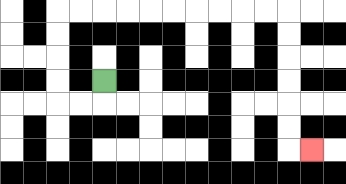{'start': '[4, 3]', 'end': '[13, 6]', 'path_directions': 'D,L,L,U,U,U,U,R,R,R,R,R,R,R,R,R,R,D,D,D,D,D,D,R', 'path_coordinates': '[[4, 3], [4, 4], [3, 4], [2, 4], [2, 3], [2, 2], [2, 1], [2, 0], [3, 0], [4, 0], [5, 0], [6, 0], [7, 0], [8, 0], [9, 0], [10, 0], [11, 0], [12, 0], [12, 1], [12, 2], [12, 3], [12, 4], [12, 5], [12, 6], [13, 6]]'}